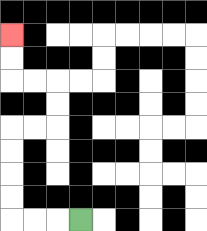{'start': '[3, 9]', 'end': '[0, 1]', 'path_directions': 'L,L,L,U,U,U,U,R,R,U,U,L,L,U,U', 'path_coordinates': '[[3, 9], [2, 9], [1, 9], [0, 9], [0, 8], [0, 7], [0, 6], [0, 5], [1, 5], [2, 5], [2, 4], [2, 3], [1, 3], [0, 3], [0, 2], [0, 1]]'}